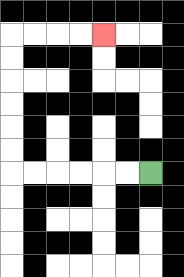{'start': '[6, 7]', 'end': '[4, 1]', 'path_directions': 'L,L,L,L,L,L,U,U,U,U,U,U,R,R,R,R', 'path_coordinates': '[[6, 7], [5, 7], [4, 7], [3, 7], [2, 7], [1, 7], [0, 7], [0, 6], [0, 5], [0, 4], [0, 3], [0, 2], [0, 1], [1, 1], [2, 1], [3, 1], [4, 1]]'}